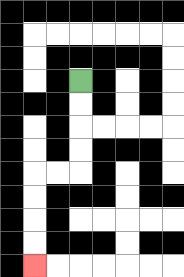{'start': '[3, 3]', 'end': '[1, 11]', 'path_directions': 'D,D,D,D,L,L,D,D,D,D', 'path_coordinates': '[[3, 3], [3, 4], [3, 5], [3, 6], [3, 7], [2, 7], [1, 7], [1, 8], [1, 9], [1, 10], [1, 11]]'}